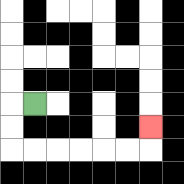{'start': '[1, 4]', 'end': '[6, 5]', 'path_directions': 'L,D,D,R,R,R,R,R,R,U', 'path_coordinates': '[[1, 4], [0, 4], [0, 5], [0, 6], [1, 6], [2, 6], [3, 6], [4, 6], [5, 6], [6, 6], [6, 5]]'}